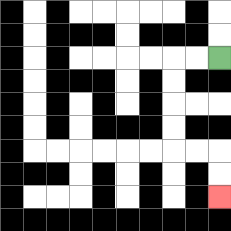{'start': '[9, 2]', 'end': '[9, 8]', 'path_directions': 'L,L,D,D,D,D,R,R,D,D', 'path_coordinates': '[[9, 2], [8, 2], [7, 2], [7, 3], [7, 4], [7, 5], [7, 6], [8, 6], [9, 6], [9, 7], [9, 8]]'}